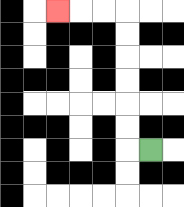{'start': '[6, 6]', 'end': '[2, 0]', 'path_directions': 'L,U,U,U,U,U,U,L,L,L', 'path_coordinates': '[[6, 6], [5, 6], [5, 5], [5, 4], [5, 3], [5, 2], [5, 1], [5, 0], [4, 0], [3, 0], [2, 0]]'}